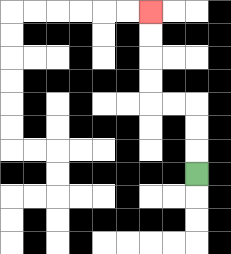{'start': '[8, 7]', 'end': '[6, 0]', 'path_directions': 'U,U,U,L,L,U,U,U,U', 'path_coordinates': '[[8, 7], [8, 6], [8, 5], [8, 4], [7, 4], [6, 4], [6, 3], [6, 2], [6, 1], [6, 0]]'}